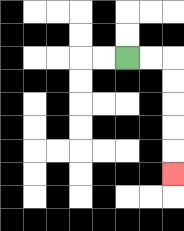{'start': '[5, 2]', 'end': '[7, 7]', 'path_directions': 'R,R,D,D,D,D,D', 'path_coordinates': '[[5, 2], [6, 2], [7, 2], [7, 3], [7, 4], [7, 5], [7, 6], [7, 7]]'}